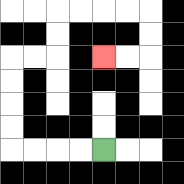{'start': '[4, 6]', 'end': '[4, 2]', 'path_directions': 'L,L,L,L,U,U,U,U,R,R,U,U,R,R,R,R,D,D,L,L', 'path_coordinates': '[[4, 6], [3, 6], [2, 6], [1, 6], [0, 6], [0, 5], [0, 4], [0, 3], [0, 2], [1, 2], [2, 2], [2, 1], [2, 0], [3, 0], [4, 0], [5, 0], [6, 0], [6, 1], [6, 2], [5, 2], [4, 2]]'}